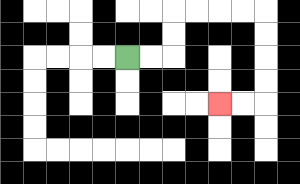{'start': '[5, 2]', 'end': '[9, 4]', 'path_directions': 'R,R,U,U,R,R,R,R,D,D,D,D,L,L', 'path_coordinates': '[[5, 2], [6, 2], [7, 2], [7, 1], [7, 0], [8, 0], [9, 0], [10, 0], [11, 0], [11, 1], [11, 2], [11, 3], [11, 4], [10, 4], [9, 4]]'}